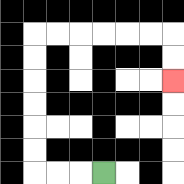{'start': '[4, 7]', 'end': '[7, 3]', 'path_directions': 'L,L,L,U,U,U,U,U,U,R,R,R,R,R,R,D,D', 'path_coordinates': '[[4, 7], [3, 7], [2, 7], [1, 7], [1, 6], [1, 5], [1, 4], [1, 3], [1, 2], [1, 1], [2, 1], [3, 1], [4, 1], [5, 1], [6, 1], [7, 1], [7, 2], [7, 3]]'}